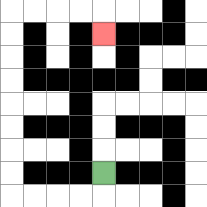{'start': '[4, 7]', 'end': '[4, 1]', 'path_directions': 'D,L,L,L,L,U,U,U,U,U,U,U,U,R,R,R,R,D', 'path_coordinates': '[[4, 7], [4, 8], [3, 8], [2, 8], [1, 8], [0, 8], [0, 7], [0, 6], [0, 5], [0, 4], [0, 3], [0, 2], [0, 1], [0, 0], [1, 0], [2, 0], [3, 0], [4, 0], [4, 1]]'}